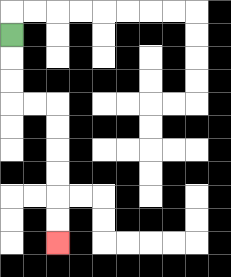{'start': '[0, 1]', 'end': '[2, 10]', 'path_directions': 'D,D,D,R,R,D,D,D,D,D,D', 'path_coordinates': '[[0, 1], [0, 2], [0, 3], [0, 4], [1, 4], [2, 4], [2, 5], [2, 6], [2, 7], [2, 8], [2, 9], [2, 10]]'}